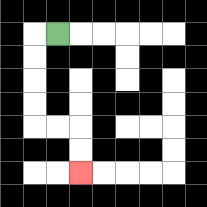{'start': '[2, 1]', 'end': '[3, 7]', 'path_directions': 'L,D,D,D,D,R,R,D,D', 'path_coordinates': '[[2, 1], [1, 1], [1, 2], [1, 3], [1, 4], [1, 5], [2, 5], [3, 5], [3, 6], [3, 7]]'}